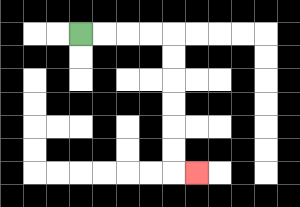{'start': '[3, 1]', 'end': '[8, 7]', 'path_directions': 'R,R,R,R,D,D,D,D,D,D,R', 'path_coordinates': '[[3, 1], [4, 1], [5, 1], [6, 1], [7, 1], [7, 2], [7, 3], [7, 4], [7, 5], [7, 6], [7, 7], [8, 7]]'}